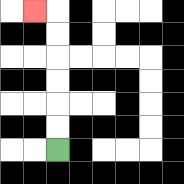{'start': '[2, 6]', 'end': '[1, 0]', 'path_directions': 'U,U,U,U,U,U,L', 'path_coordinates': '[[2, 6], [2, 5], [2, 4], [2, 3], [2, 2], [2, 1], [2, 0], [1, 0]]'}